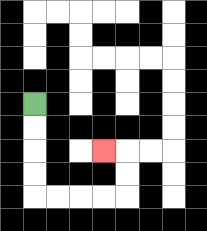{'start': '[1, 4]', 'end': '[4, 6]', 'path_directions': 'D,D,D,D,R,R,R,R,U,U,L', 'path_coordinates': '[[1, 4], [1, 5], [1, 6], [1, 7], [1, 8], [2, 8], [3, 8], [4, 8], [5, 8], [5, 7], [5, 6], [4, 6]]'}